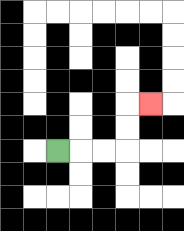{'start': '[2, 6]', 'end': '[6, 4]', 'path_directions': 'R,R,R,U,U,R', 'path_coordinates': '[[2, 6], [3, 6], [4, 6], [5, 6], [5, 5], [5, 4], [6, 4]]'}